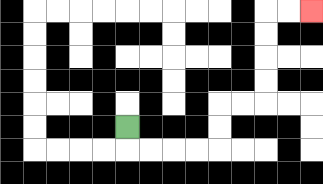{'start': '[5, 5]', 'end': '[13, 0]', 'path_directions': 'D,R,R,R,R,U,U,R,R,U,U,U,U,R,R', 'path_coordinates': '[[5, 5], [5, 6], [6, 6], [7, 6], [8, 6], [9, 6], [9, 5], [9, 4], [10, 4], [11, 4], [11, 3], [11, 2], [11, 1], [11, 0], [12, 0], [13, 0]]'}